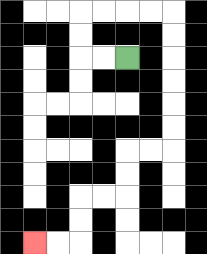{'start': '[5, 2]', 'end': '[1, 10]', 'path_directions': 'L,L,U,U,R,R,R,R,D,D,D,D,D,D,L,L,D,D,L,L,D,D,L,L', 'path_coordinates': '[[5, 2], [4, 2], [3, 2], [3, 1], [3, 0], [4, 0], [5, 0], [6, 0], [7, 0], [7, 1], [7, 2], [7, 3], [7, 4], [7, 5], [7, 6], [6, 6], [5, 6], [5, 7], [5, 8], [4, 8], [3, 8], [3, 9], [3, 10], [2, 10], [1, 10]]'}